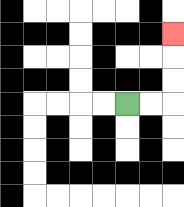{'start': '[5, 4]', 'end': '[7, 1]', 'path_directions': 'R,R,U,U,U', 'path_coordinates': '[[5, 4], [6, 4], [7, 4], [7, 3], [7, 2], [7, 1]]'}